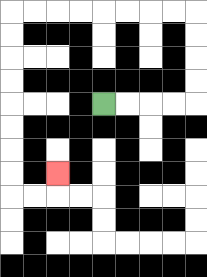{'start': '[4, 4]', 'end': '[2, 7]', 'path_directions': 'R,R,R,R,U,U,U,U,L,L,L,L,L,L,L,L,D,D,D,D,D,D,D,D,R,R,U', 'path_coordinates': '[[4, 4], [5, 4], [6, 4], [7, 4], [8, 4], [8, 3], [8, 2], [8, 1], [8, 0], [7, 0], [6, 0], [5, 0], [4, 0], [3, 0], [2, 0], [1, 0], [0, 0], [0, 1], [0, 2], [0, 3], [0, 4], [0, 5], [0, 6], [0, 7], [0, 8], [1, 8], [2, 8], [2, 7]]'}